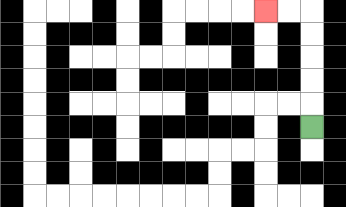{'start': '[13, 5]', 'end': '[11, 0]', 'path_directions': 'U,U,U,U,U,L,L', 'path_coordinates': '[[13, 5], [13, 4], [13, 3], [13, 2], [13, 1], [13, 0], [12, 0], [11, 0]]'}